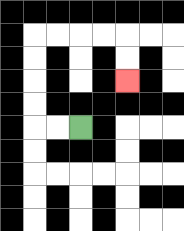{'start': '[3, 5]', 'end': '[5, 3]', 'path_directions': 'L,L,U,U,U,U,R,R,R,R,D,D', 'path_coordinates': '[[3, 5], [2, 5], [1, 5], [1, 4], [1, 3], [1, 2], [1, 1], [2, 1], [3, 1], [4, 1], [5, 1], [5, 2], [5, 3]]'}